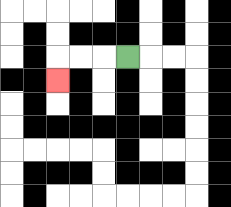{'start': '[5, 2]', 'end': '[2, 3]', 'path_directions': 'L,L,L,D', 'path_coordinates': '[[5, 2], [4, 2], [3, 2], [2, 2], [2, 3]]'}